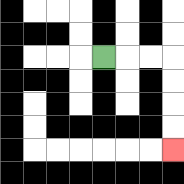{'start': '[4, 2]', 'end': '[7, 6]', 'path_directions': 'R,R,R,D,D,D,D', 'path_coordinates': '[[4, 2], [5, 2], [6, 2], [7, 2], [7, 3], [7, 4], [7, 5], [7, 6]]'}